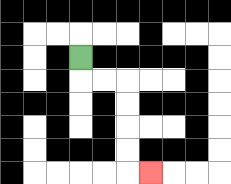{'start': '[3, 2]', 'end': '[6, 7]', 'path_directions': 'D,R,R,D,D,D,D,R', 'path_coordinates': '[[3, 2], [3, 3], [4, 3], [5, 3], [5, 4], [5, 5], [5, 6], [5, 7], [6, 7]]'}